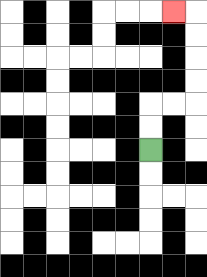{'start': '[6, 6]', 'end': '[7, 0]', 'path_directions': 'U,U,R,R,U,U,U,U,L', 'path_coordinates': '[[6, 6], [6, 5], [6, 4], [7, 4], [8, 4], [8, 3], [8, 2], [8, 1], [8, 0], [7, 0]]'}